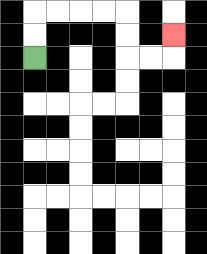{'start': '[1, 2]', 'end': '[7, 1]', 'path_directions': 'U,U,R,R,R,R,D,D,R,R,U', 'path_coordinates': '[[1, 2], [1, 1], [1, 0], [2, 0], [3, 0], [4, 0], [5, 0], [5, 1], [5, 2], [6, 2], [7, 2], [7, 1]]'}